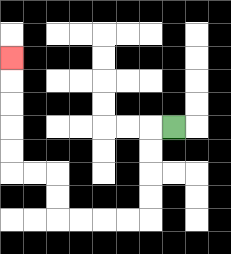{'start': '[7, 5]', 'end': '[0, 2]', 'path_directions': 'L,D,D,D,D,L,L,L,L,U,U,L,L,U,U,U,U,U', 'path_coordinates': '[[7, 5], [6, 5], [6, 6], [6, 7], [6, 8], [6, 9], [5, 9], [4, 9], [3, 9], [2, 9], [2, 8], [2, 7], [1, 7], [0, 7], [0, 6], [0, 5], [0, 4], [0, 3], [0, 2]]'}